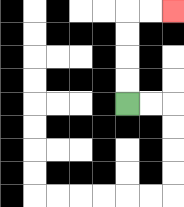{'start': '[5, 4]', 'end': '[7, 0]', 'path_directions': 'U,U,U,U,R,R', 'path_coordinates': '[[5, 4], [5, 3], [5, 2], [5, 1], [5, 0], [6, 0], [7, 0]]'}